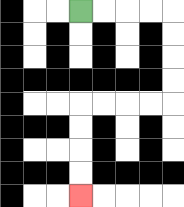{'start': '[3, 0]', 'end': '[3, 8]', 'path_directions': 'R,R,R,R,D,D,D,D,L,L,L,L,D,D,D,D', 'path_coordinates': '[[3, 0], [4, 0], [5, 0], [6, 0], [7, 0], [7, 1], [7, 2], [7, 3], [7, 4], [6, 4], [5, 4], [4, 4], [3, 4], [3, 5], [3, 6], [3, 7], [3, 8]]'}